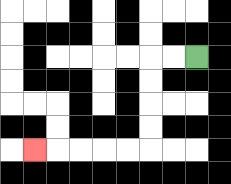{'start': '[8, 2]', 'end': '[1, 6]', 'path_directions': 'L,L,D,D,D,D,L,L,L,L,L', 'path_coordinates': '[[8, 2], [7, 2], [6, 2], [6, 3], [6, 4], [6, 5], [6, 6], [5, 6], [4, 6], [3, 6], [2, 6], [1, 6]]'}